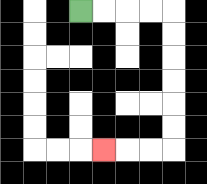{'start': '[3, 0]', 'end': '[4, 6]', 'path_directions': 'R,R,R,R,D,D,D,D,D,D,L,L,L', 'path_coordinates': '[[3, 0], [4, 0], [5, 0], [6, 0], [7, 0], [7, 1], [7, 2], [7, 3], [7, 4], [7, 5], [7, 6], [6, 6], [5, 6], [4, 6]]'}